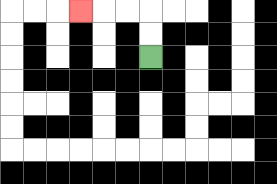{'start': '[6, 2]', 'end': '[3, 0]', 'path_directions': 'U,U,L,L,L', 'path_coordinates': '[[6, 2], [6, 1], [6, 0], [5, 0], [4, 0], [3, 0]]'}